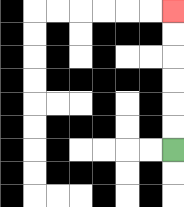{'start': '[7, 6]', 'end': '[7, 0]', 'path_directions': 'U,U,U,U,U,U', 'path_coordinates': '[[7, 6], [7, 5], [7, 4], [7, 3], [7, 2], [7, 1], [7, 0]]'}